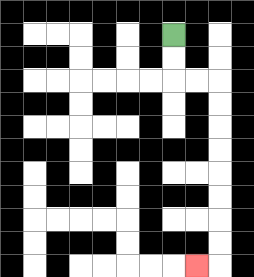{'start': '[7, 1]', 'end': '[8, 11]', 'path_directions': 'D,D,R,R,D,D,D,D,D,D,D,D,L', 'path_coordinates': '[[7, 1], [7, 2], [7, 3], [8, 3], [9, 3], [9, 4], [9, 5], [9, 6], [9, 7], [9, 8], [9, 9], [9, 10], [9, 11], [8, 11]]'}